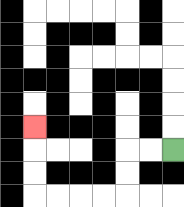{'start': '[7, 6]', 'end': '[1, 5]', 'path_directions': 'L,L,D,D,L,L,L,L,U,U,U', 'path_coordinates': '[[7, 6], [6, 6], [5, 6], [5, 7], [5, 8], [4, 8], [3, 8], [2, 8], [1, 8], [1, 7], [1, 6], [1, 5]]'}